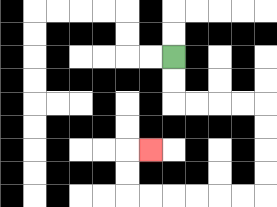{'start': '[7, 2]', 'end': '[6, 6]', 'path_directions': 'D,D,R,R,R,R,D,D,D,D,L,L,L,L,L,L,U,U,R', 'path_coordinates': '[[7, 2], [7, 3], [7, 4], [8, 4], [9, 4], [10, 4], [11, 4], [11, 5], [11, 6], [11, 7], [11, 8], [10, 8], [9, 8], [8, 8], [7, 8], [6, 8], [5, 8], [5, 7], [5, 6], [6, 6]]'}